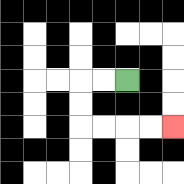{'start': '[5, 3]', 'end': '[7, 5]', 'path_directions': 'L,L,D,D,R,R,R,R', 'path_coordinates': '[[5, 3], [4, 3], [3, 3], [3, 4], [3, 5], [4, 5], [5, 5], [6, 5], [7, 5]]'}